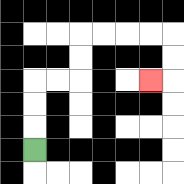{'start': '[1, 6]', 'end': '[6, 3]', 'path_directions': 'U,U,U,R,R,U,U,R,R,R,R,D,D,L', 'path_coordinates': '[[1, 6], [1, 5], [1, 4], [1, 3], [2, 3], [3, 3], [3, 2], [3, 1], [4, 1], [5, 1], [6, 1], [7, 1], [7, 2], [7, 3], [6, 3]]'}